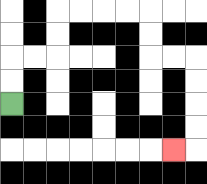{'start': '[0, 4]', 'end': '[7, 6]', 'path_directions': 'U,U,R,R,U,U,R,R,R,R,D,D,R,R,D,D,D,D,L', 'path_coordinates': '[[0, 4], [0, 3], [0, 2], [1, 2], [2, 2], [2, 1], [2, 0], [3, 0], [4, 0], [5, 0], [6, 0], [6, 1], [6, 2], [7, 2], [8, 2], [8, 3], [8, 4], [8, 5], [8, 6], [7, 6]]'}